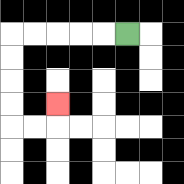{'start': '[5, 1]', 'end': '[2, 4]', 'path_directions': 'L,L,L,L,L,D,D,D,D,R,R,U', 'path_coordinates': '[[5, 1], [4, 1], [3, 1], [2, 1], [1, 1], [0, 1], [0, 2], [0, 3], [0, 4], [0, 5], [1, 5], [2, 5], [2, 4]]'}